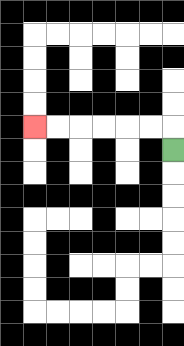{'start': '[7, 6]', 'end': '[1, 5]', 'path_directions': 'U,L,L,L,L,L,L', 'path_coordinates': '[[7, 6], [7, 5], [6, 5], [5, 5], [4, 5], [3, 5], [2, 5], [1, 5]]'}